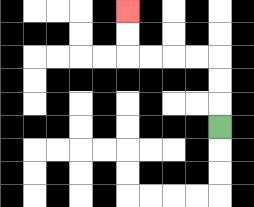{'start': '[9, 5]', 'end': '[5, 0]', 'path_directions': 'U,U,U,L,L,L,L,U,U', 'path_coordinates': '[[9, 5], [9, 4], [9, 3], [9, 2], [8, 2], [7, 2], [6, 2], [5, 2], [5, 1], [5, 0]]'}